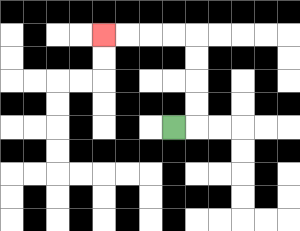{'start': '[7, 5]', 'end': '[4, 1]', 'path_directions': 'R,U,U,U,U,L,L,L,L', 'path_coordinates': '[[7, 5], [8, 5], [8, 4], [8, 3], [8, 2], [8, 1], [7, 1], [6, 1], [5, 1], [4, 1]]'}